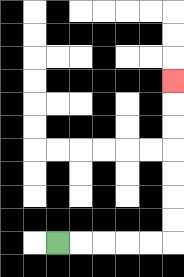{'start': '[2, 10]', 'end': '[7, 3]', 'path_directions': 'R,R,R,R,R,U,U,U,U,U,U,U', 'path_coordinates': '[[2, 10], [3, 10], [4, 10], [5, 10], [6, 10], [7, 10], [7, 9], [7, 8], [7, 7], [7, 6], [7, 5], [7, 4], [7, 3]]'}